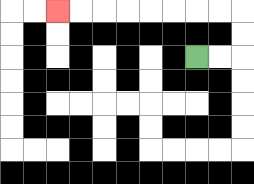{'start': '[8, 2]', 'end': '[2, 0]', 'path_directions': 'R,R,U,U,L,L,L,L,L,L,L,L', 'path_coordinates': '[[8, 2], [9, 2], [10, 2], [10, 1], [10, 0], [9, 0], [8, 0], [7, 0], [6, 0], [5, 0], [4, 0], [3, 0], [2, 0]]'}